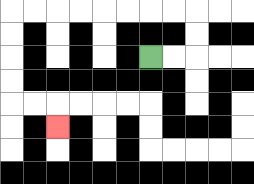{'start': '[6, 2]', 'end': '[2, 5]', 'path_directions': 'R,R,U,U,L,L,L,L,L,L,L,L,D,D,D,D,R,R,D', 'path_coordinates': '[[6, 2], [7, 2], [8, 2], [8, 1], [8, 0], [7, 0], [6, 0], [5, 0], [4, 0], [3, 0], [2, 0], [1, 0], [0, 0], [0, 1], [0, 2], [0, 3], [0, 4], [1, 4], [2, 4], [2, 5]]'}